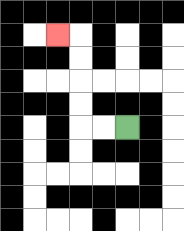{'start': '[5, 5]', 'end': '[2, 1]', 'path_directions': 'L,L,U,U,U,U,L', 'path_coordinates': '[[5, 5], [4, 5], [3, 5], [3, 4], [3, 3], [3, 2], [3, 1], [2, 1]]'}